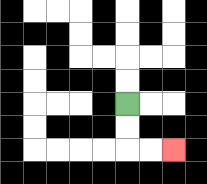{'start': '[5, 4]', 'end': '[7, 6]', 'path_directions': 'D,D,R,R', 'path_coordinates': '[[5, 4], [5, 5], [5, 6], [6, 6], [7, 6]]'}